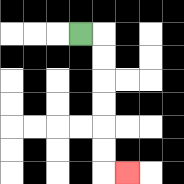{'start': '[3, 1]', 'end': '[5, 7]', 'path_directions': 'R,D,D,D,D,D,D,R', 'path_coordinates': '[[3, 1], [4, 1], [4, 2], [4, 3], [4, 4], [4, 5], [4, 6], [4, 7], [5, 7]]'}